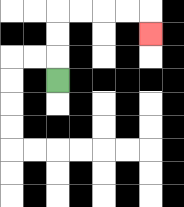{'start': '[2, 3]', 'end': '[6, 1]', 'path_directions': 'U,U,U,R,R,R,R,D', 'path_coordinates': '[[2, 3], [2, 2], [2, 1], [2, 0], [3, 0], [4, 0], [5, 0], [6, 0], [6, 1]]'}